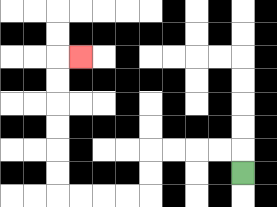{'start': '[10, 7]', 'end': '[3, 2]', 'path_directions': 'U,L,L,L,L,D,D,L,L,L,L,U,U,U,U,U,U,R', 'path_coordinates': '[[10, 7], [10, 6], [9, 6], [8, 6], [7, 6], [6, 6], [6, 7], [6, 8], [5, 8], [4, 8], [3, 8], [2, 8], [2, 7], [2, 6], [2, 5], [2, 4], [2, 3], [2, 2], [3, 2]]'}